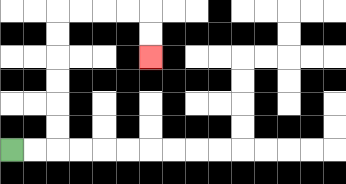{'start': '[0, 6]', 'end': '[6, 2]', 'path_directions': 'R,R,U,U,U,U,U,U,R,R,R,R,D,D', 'path_coordinates': '[[0, 6], [1, 6], [2, 6], [2, 5], [2, 4], [2, 3], [2, 2], [2, 1], [2, 0], [3, 0], [4, 0], [5, 0], [6, 0], [6, 1], [6, 2]]'}